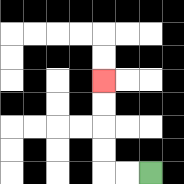{'start': '[6, 7]', 'end': '[4, 3]', 'path_directions': 'L,L,U,U,U,U', 'path_coordinates': '[[6, 7], [5, 7], [4, 7], [4, 6], [4, 5], [4, 4], [4, 3]]'}